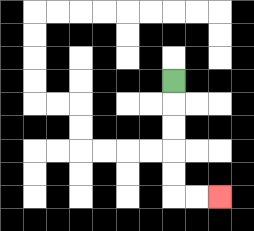{'start': '[7, 3]', 'end': '[9, 8]', 'path_directions': 'D,D,D,D,D,R,R', 'path_coordinates': '[[7, 3], [7, 4], [7, 5], [7, 6], [7, 7], [7, 8], [8, 8], [9, 8]]'}